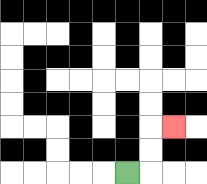{'start': '[5, 7]', 'end': '[7, 5]', 'path_directions': 'R,U,U,R', 'path_coordinates': '[[5, 7], [6, 7], [6, 6], [6, 5], [7, 5]]'}